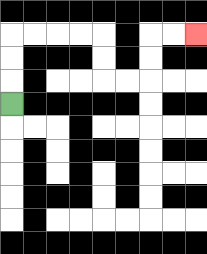{'start': '[0, 4]', 'end': '[8, 1]', 'path_directions': 'U,U,U,R,R,R,R,D,D,R,R,U,U,R,R', 'path_coordinates': '[[0, 4], [0, 3], [0, 2], [0, 1], [1, 1], [2, 1], [3, 1], [4, 1], [4, 2], [4, 3], [5, 3], [6, 3], [6, 2], [6, 1], [7, 1], [8, 1]]'}